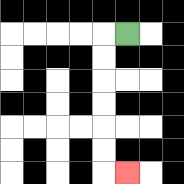{'start': '[5, 1]', 'end': '[5, 7]', 'path_directions': 'L,D,D,D,D,D,D,R', 'path_coordinates': '[[5, 1], [4, 1], [4, 2], [4, 3], [4, 4], [4, 5], [4, 6], [4, 7], [5, 7]]'}